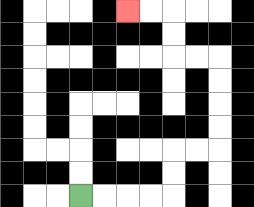{'start': '[3, 8]', 'end': '[5, 0]', 'path_directions': 'R,R,R,R,U,U,R,R,U,U,U,U,L,L,U,U,L,L', 'path_coordinates': '[[3, 8], [4, 8], [5, 8], [6, 8], [7, 8], [7, 7], [7, 6], [8, 6], [9, 6], [9, 5], [9, 4], [9, 3], [9, 2], [8, 2], [7, 2], [7, 1], [7, 0], [6, 0], [5, 0]]'}